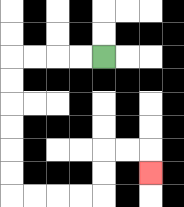{'start': '[4, 2]', 'end': '[6, 7]', 'path_directions': 'L,L,L,L,D,D,D,D,D,D,R,R,R,R,U,U,R,R,D', 'path_coordinates': '[[4, 2], [3, 2], [2, 2], [1, 2], [0, 2], [0, 3], [0, 4], [0, 5], [0, 6], [0, 7], [0, 8], [1, 8], [2, 8], [3, 8], [4, 8], [4, 7], [4, 6], [5, 6], [6, 6], [6, 7]]'}